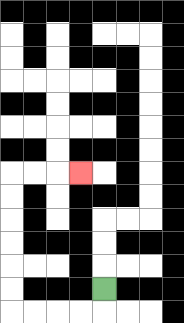{'start': '[4, 12]', 'end': '[3, 7]', 'path_directions': 'D,L,L,L,L,U,U,U,U,U,U,R,R,R', 'path_coordinates': '[[4, 12], [4, 13], [3, 13], [2, 13], [1, 13], [0, 13], [0, 12], [0, 11], [0, 10], [0, 9], [0, 8], [0, 7], [1, 7], [2, 7], [3, 7]]'}